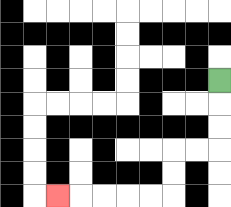{'start': '[9, 3]', 'end': '[2, 8]', 'path_directions': 'D,D,D,L,L,D,D,L,L,L,L,L', 'path_coordinates': '[[9, 3], [9, 4], [9, 5], [9, 6], [8, 6], [7, 6], [7, 7], [7, 8], [6, 8], [5, 8], [4, 8], [3, 8], [2, 8]]'}